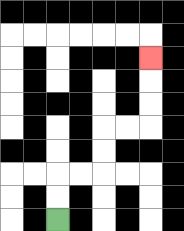{'start': '[2, 9]', 'end': '[6, 2]', 'path_directions': 'U,U,R,R,U,U,R,R,U,U,U', 'path_coordinates': '[[2, 9], [2, 8], [2, 7], [3, 7], [4, 7], [4, 6], [4, 5], [5, 5], [6, 5], [6, 4], [6, 3], [6, 2]]'}